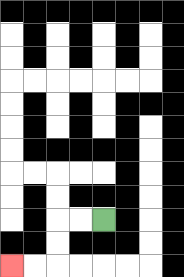{'start': '[4, 9]', 'end': '[0, 11]', 'path_directions': 'L,L,D,D,L,L', 'path_coordinates': '[[4, 9], [3, 9], [2, 9], [2, 10], [2, 11], [1, 11], [0, 11]]'}